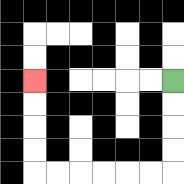{'start': '[7, 3]', 'end': '[1, 3]', 'path_directions': 'D,D,D,D,L,L,L,L,L,L,U,U,U,U', 'path_coordinates': '[[7, 3], [7, 4], [7, 5], [7, 6], [7, 7], [6, 7], [5, 7], [4, 7], [3, 7], [2, 7], [1, 7], [1, 6], [1, 5], [1, 4], [1, 3]]'}